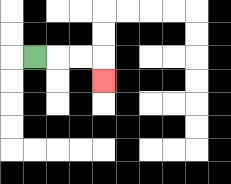{'start': '[1, 2]', 'end': '[4, 3]', 'path_directions': 'R,R,R,D', 'path_coordinates': '[[1, 2], [2, 2], [3, 2], [4, 2], [4, 3]]'}